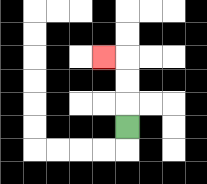{'start': '[5, 5]', 'end': '[4, 2]', 'path_directions': 'U,U,U,L', 'path_coordinates': '[[5, 5], [5, 4], [5, 3], [5, 2], [4, 2]]'}